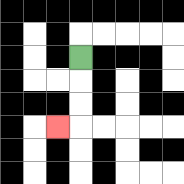{'start': '[3, 2]', 'end': '[2, 5]', 'path_directions': 'D,D,D,L', 'path_coordinates': '[[3, 2], [3, 3], [3, 4], [3, 5], [2, 5]]'}